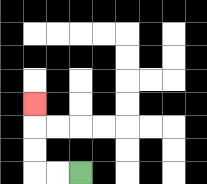{'start': '[3, 7]', 'end': '[1, 4]', 'path_directions': 'L,L,U,U,U', 'path_coordinates': '[[3, 7], [2, 7], [1, 7], [1, 6], [1, 5], [1, 4]]'}